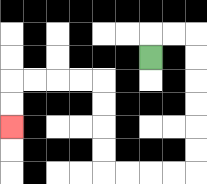{'start': '[6, 2]', 'end': '[0, 5]', 'path_directions': 'U,R,R,D,D,D,D,D,D,L,L,L,L,U,U,U,U,L,L,L,L,D,D', 'path_coordinates': '[[6, 2], [6, 1], [7, 1], [8, 1], [8, 2], [8, 3], [8, 4], [8, 5], [8, 6], [8, 7], [7, 7], [6, 7], [5, 7], [4, 7], [4, 6], [4, 5], [4, 4], [4, 3], [3, 3], [2, 3], [1, 3], [0, 3], [0, 4], [0, 5]]'}